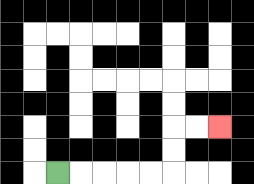{'start': '[2, 7]', 'end': '[9, 5]', 'path_directions': 'R,R,R,R,R,U,U,R,R', 'path_coordinates': '[[2, 7], [3, 7], [4, 7], [5, 7], [6, 7], [7, 7], [7, 6], [7, 5], [8, 5], [9, 5]]'}